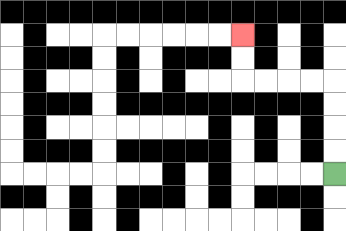{'start': '[14, 7]', 'end': '[10, 1]', 'path_directions': 'U,U,U,U,L,L,L,L,U,U', 'path_coordinates': '[[14, 7], [14, 6], [14, 5], [14, 4], [14, 3], [13, 3], [12, 3], [11, 3], [10, 3], [10, 2], [10, 1]]'}